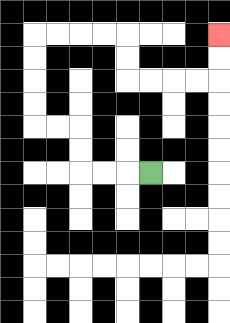{'start': '[6, 7]', 'end': '[9, 1]', 'path_directions': 'L,L,L,U,U,L,L,U,U,U,U,R,R,R,R,D,D,R,R,R,R,U,U', 'path_coordinates': '[[6, 7], [5, 7], [4, 7], [3, 7], [3, 6], [3, 5], [2, 5], [1, 5], [1, 4], [1, 3], [1, 2], [1, 1], [2, 1], [3, 1], [4, 1], [5, 1], [5, 2], [5, 3], [6, 3], [7, 3], [8, 3], [9, 3], [9, 2], [9, 1]]'}